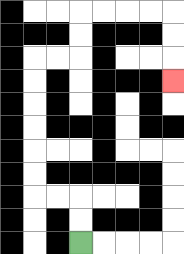{'start': '[3, 10]', 'end': '[7, 3]', 'path_directions': 'U,U,L,L,U,U,U,U,U,U,R,R,U,U,R,R,R,R,D,D,D', 'path_coordinates': '[[3, 10], [3, 9], [3, 8], [2, 8], [1, 8], [1, 7], [1, 6], [1, 5], [1, 4], [1, 3], [1, 2], [2, 2], [3, 2], [3, 1], [3, 0], [4, 0], [5, 0], [6, 0], [7, 0], [7, 1], [7, 2], [7, 3]]'}